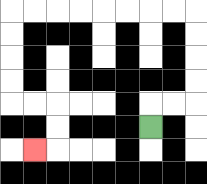{'start': '[6, 5]', 'end': '[1, 6]', 'path_directions': 'U,R,R,U,U,U,U,L,L,L,L,L,L,L,L,D,D,D,D,R,R,D,D,L', 'path_coordinates': '[[6, 5], [6, 4], [7, 4], [8, 4], [8, 3], [8, 2], [8, 1], [8, 0], [7, 0], [6, 0], [5, 0], [4, 0], [3, 0], [2, 0], [1, 0], [0, 0], [0, 1], [0, 2], [0, 3], [0, 4], [1, 4], [2, 4], [2, 5], [2, 6], [1, 6]]'}